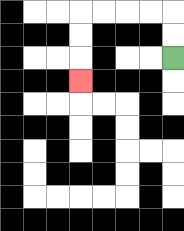{'start': '[7, 2]', 'end': '[3, 3]', 'path_directions': 'U,U,L,L,L,L,D,D,D', 'path_coordinates': '[[7, 2], [7, 1], [7, 0], [6, 0], [5, 0], [4, 0], [3, 0], [3, 1], [3, 2], [3, 3]]'}